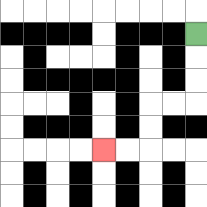{'start': '[8, 1]', 'end': '[4, 6]', 'path_directions': 'D,D,D,L,L,D,D,L,L', 'path_coordinates': '[[8, 1], [8, 2], [8, 3], [8, 4], [7, 4], [6, 4], [6, 5], [6, 6], [5, 6], [4, 6]]'}